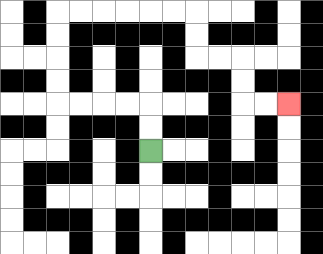{'start': '[6, 6]', 'end': '[12, 4]', 'path_directions': 'U,U,L,L,L,L,U,U,U,U,R,R,R,R,R,R,D,D,R,R,D,D,R,R', 'path_coordinates': '[[6, 6], [6, 5], [6, 4], [5, 4], [4, 4], [3, 4], [2, 4], [2, 3], [2, 2], [2, 1], [2, 0], [3, 0], [4, 0], [5, 0], [6, 0], [7, 0], [8, 0], [8, 1], [8, 2], [9, 2], [10, 2], [10, 3], [10, 4], [11, 4], [12, 4]]'}